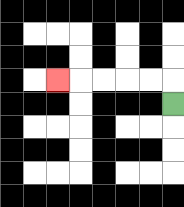{'start': '[7, 4]', 'end': '[2, 3]', 'path_directions': 'U,L,L,L,L,L', 'path_coordinates': '[[7, 4], [7, 3], [6, 3], [5, 3], [4, 3], [3, 3], [2, 3]]'}